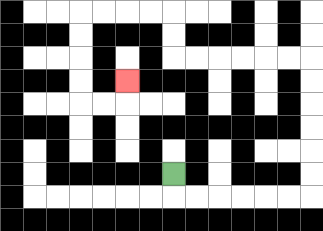{'start': '[7, 7]', 'end': '[5, 3]', 'path_directions': 'D,R,R,R,R,R,R,U,U,U,U,U,U,L,L,L,L,L,L,U,U,L,L,L,L,D,D,D,D,R,R,U', 'path_coordinates': '[[7, 7], [7, 8], [8, 8], [9, 8], [10, 8], [11, 8], [12, 8], [13, 8], [13, 7], [13, 6], [13, 5], [13, 4], [13, 3], [13, 2], [12, 2], [11, 2], [10, 2], [9, 2], [8, 2], [7, 2], [7, 1], [7, 0], [6, 0], [5, 0], [4, 0], [3, 0], [3, 1], [3, 2], [3, 3], [3, 4], [4, 4], [5, 4], [5, 3]]'}